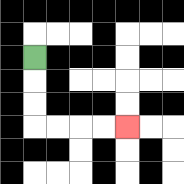{'start': '[1, 2]', 'end': '[5, 5]', 'path_directions': 'D,D,D,R,R,R,R', 'path_coordinates': '[[1, 2], [1, 3], [1, 4], [1, 5], [2, 5], [3, 5], [4, 5], [5, 5]]'}